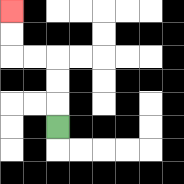{'start': '[2, 5]', 'end': '[0, 0]', 'path_directions': 'U,U,U,L,L,U,U', 'path_coordinates': '[[2, 5], [2, 4], [2, 3], [2, 2], [1, 2], [0, 2], [0, 1], [0, 0]]'}